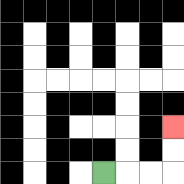{'start': '[4, 7]', 'end': '[7, 5]', 'path_directions': 'R,R,R,U,U', 'path_coordinates': '[[4, 7], [5, 7], [6, 7], [7, 7], [7, 6], [7, 5]]'}